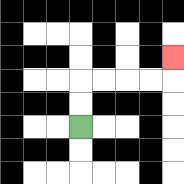{'start': '[3, 5]', 'end': '[7, 2]', 'path_directions': 'U,U,R,R,R,R,U', 'path_coordinates': '[[3, 5], [3, 4], [3, 3], [4, 3], [5, 3], [6, 3], [7, 3], [7, 2]]'}